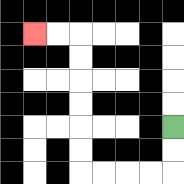{'start': '[7, 5]', 'end': '[1, 1]', 'path_directions': 'D,D,L,L,L,L,U,U,U,U,U,U,L,L', 'path_coordinates': '[[7, 5], [7, 6], [7, 7], [6, 7], [5, 7], [4, 7], [3, 7], [3, 6], [3, 5], [3, 4], [3, 3], [3, 2], [3, 1], [2, 1], [1, 1]]'}